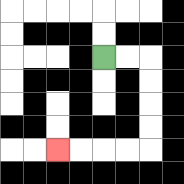{'start': '[4, 2]', 'end': '[2, 6]', 'path_directions': 'R,R,D,D,D,D,L,L,L,L', 'path_coordinates': '[[4, 2], [5, 2], [6, 2], [6, 3], [6, 4], [6, 5], [6, 6], [5, 6], [4, 6], [3, 6], [2, 6]]'}